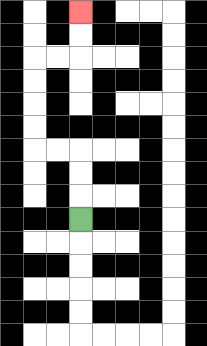{'start': '[3, 9]', 'end': '[3, 0]', 'path_directions': 'U,U,U,L,L,U,U,U,U,R,R,U,U', 'path_coordinates': '[[3, 9], [3, 8], [3, 7], [3, 6], [2, 6], [1, 6], [1, 5], [1, 4], [1, 3], [1, 2], [2, 2], [3, 2], [3, 1], [3, 0]]'}